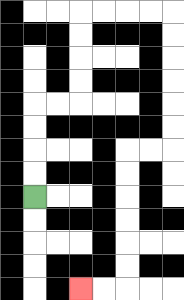{'start': '[1, 8]', 'end': '[3, 12]', 'path_directions': 'U,U,U,U,R,R,U,U,U,U,R,R,R,R,D,D,D,D,D,D,L,L,D,D,D,D,D,D,L,L', 'path_coordinates': '[[1, 8], [1, 7], [1, 6], [1, 5], [1, 4], [2, 4], [3, 4], [3, 3], [3, 2], [3, 1], [3, 0], [4, 0], [5, 0], [6, 0], [7, 0], [7, 1], [7, 2], [7, 3], [7, 4], [7, 5], [7, 6], [6, 6], [5, 6], [5, 7], [5, 8], [5, 9], [5, 10], [5, 11], [5, 12], [4, 12], [3, 12]]'}